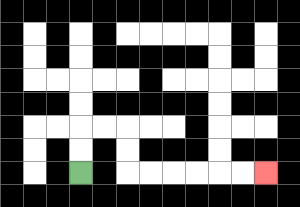{'start': '[3, 7]', 'end': '[11, 7]', 'path_directions': 'U,U,R,R,D,D,R,R,R,R,R,R', 'path_coordinates': '[[3, 7], [3, 6], [3, 5], [4, 5], [5, 5], [5, 6], [5, 7], [6, 7], [7, 7], [8, 7], [9, 7], [10, 7], [11, 7]]'}